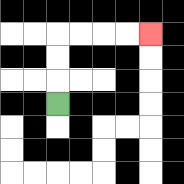{'start': '[2, 4]', 'end': '[6, 1]', 'path_directions': 'U,U,U,R,R,R,R', 'path_coordinates': '[[2, 4], [2, 3], [2, 2], [2, 1], [3, 1], [4, 1], [5, 1], [6, 1]]'}